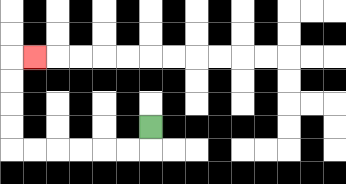{'start': '[6, 5]', 'end': '[1, 2]', 'path_directions': 'D,L,L,L,L,L,L,U,U,U,U,R', 'path_coordinates': '[[6, 5], [6, 6], [5, 6], [4, 6], [3, 6], [2, 6], [1, 6], [0, 6], [0, 5], [0, 4], [0, 3], [0, 2], [1, 2]]'}